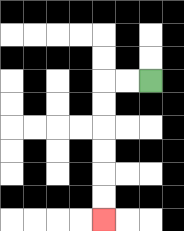{'start': '[6, 3]', 'end': '[4, 9]', 'path_directions': 'L,L,D,D,D,D,D,D', 'path_coordinates': '[[6, 3], [5, 3], [4, 3], [4, 4], [4, 5], [4, 6], [4, 7], [4, 8], [4, 9]]'}